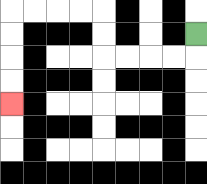{'start': '[8, 1]', 'end': '[0, 4]', 'path_directions': 'D,L,L,L,L,U,U,L,L,L,L,D,D,D,D', 'path_coordinates': '[[8, 1], [8, 2], [7, 2], [6, 2], [5, 2], [4, 2], [4, 1], [4, 0], [3, 0], [2, 0], [1, 0], [0, 0], [0, 1], [0, 2], [0, 3], [0, 4]]'}